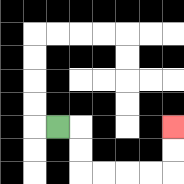{'start': '[2, 5]', 'end': '[7, 5]', 'path_directions': 'R,D,D,R,R,R,R,U,U', 'path_coordinates': '[[2, 5], [3, 5], [3, 6], [3, 7], [4, 7], [5, 7], [6, 7], [7, 7], [7, 6], [7, 5]]'}